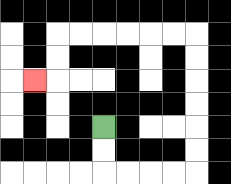{'start': '[4, 5]', 'end': '[1, 3]', 'path_directions': 'D,D,R,R,R,R,U,U,U,U,U,U,L,L,L,L,L,L,D,D,L', 'path_coordinates': '[[4, 5], [4, 6], [4, 7], [5, 7], [6, 7], [7, 7], [8, 7], [8, 6], [8, 5], [8, 4], [8, 3], [8, 2], [8, 1], [7, 1], [6, 1], [5, 1], [4, 1], [3, 1], [2, 1], [2, 2], [2, 3], [1, 3]]'}